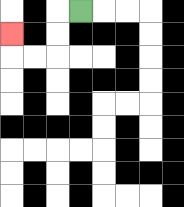{'start': '[3, 0]', 'end': '[0, 1]', 'path_directions': 'L,D,D,L,L,U', 'path_coordinates': '[[3, 0], [2, 0], [2, 1], [2, 2], [1, 2], [0, 2], [0, 1]]'}